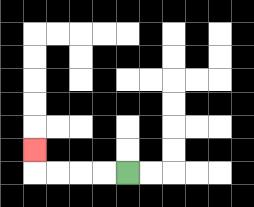{'start': '[5, 7]', 'end': '[1, 6]', 'path_directions': 'L,L,L,L,U', 'path_coordinates': '[[5, 7], [4, 7], [3, 7], [2, 7], [1, 7], [1, 6]]'}